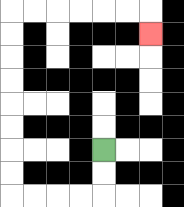{'start': '[4, 6]', 'end': '[6, 1]', 'path_directions': 'D,D,L,L,L,L,U,U,U,U,U,U,U,U,R,R,R,R,R,R,D', 'path_coordinates': '[[4, 6], [4, 7], [4, 8], [3, 8], [2, 8], [1, 8], [0, 8], [0, 7], [0, 6], [0, 5], [0, 4], [0, 3], [0, 2], [0, 1], [0, 0], [1, 0], [2, 0], [3, 0], [4, 0], [5, 0], [6, 0], [6, 1]]'}